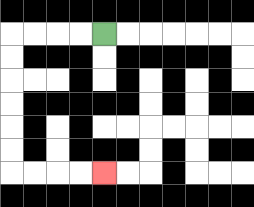{'start': '[4, 1]', 'end': '[4, 7]', 'path_directions': 'L,L,L,L,D,D,D,D,D,D,R,R,R,R', 'path_coordinates': '[[4, 1], [3, 1], [2, 1], [1, 1], [0, 1], [0, 2], [0, 3], [0, 4], [0, 5], [0, 6], [0, 7], [1, 7], [2, 7], [3, 7], [4, 7]]'}